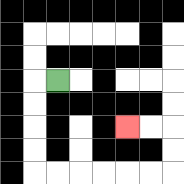{'start': '[2, 3]', 'end': '[5, 5]', 'path_directions': 'L,D,D,D,D,R,R,R,R,R,R,U,U,L,L', 'path_coordinates': '[[2, 3], [1, 3], [1, 4], [1, 5], [1, 6], [1, 7], [2, 7], [3, 7], [4, 7], [5, 7], [6, 7], [7, 7], [7, 6], [7, 5], [6, 5], [5, 5]]'}